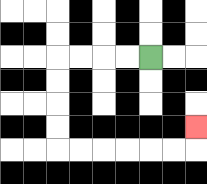{'start': '[6, 2]', 'end': '[8, 5]', 'path_directions': 'L,L,L,L,D,D,D,D,R,R,R,R,R,R,U', 'path_coordinates': '[[6, 2], [5, 2], [4, 2], [3, 2], [2, 2], [2, 3], [2, 4], [2, 5], [2, 6], [3, 6], [4, 6], [5, 6], [6, 6], [7, 6], [8, 6], [8, 5]]'}